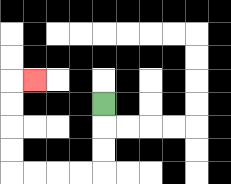{'start': '[4, 4]', 'end': '[1, 3]', 'path_directions': 'D,D,D,L,L,L,L,U,U,U,U,R', 'path_coordinates': '[[4, 4], [4, 5], [4, 6], [4, 7], [3, 7], [2, 7], [1, 7], [0, 7], [0, 6], [0, 5], [0, 4], [0, 3], [1, 3]]'}